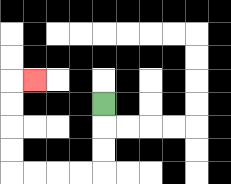{'start': '[4, 4]', 'end': '[1, 3]', 'path_directions': 'D,D,D,L,L,L,L,U,U,U,U,R', 'path_coordinates': '[[4, 4], [4, 5], [4, 6], [4, 7], [3, 7], [2, 7], [1, 7], [0, 7], [0, 6], [0, 5], [0, 4], [0, 3], [1, 3]]'}